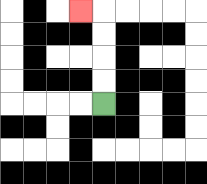{'start': '[4, 4]', 'end': '[3, 0]', 'path_directions': 'U,U,U,U,L', 'path_coordinates': '[[4, 4], [4, 3], [4, 2], [4, 1], [4, 0], [3, 0]]'}